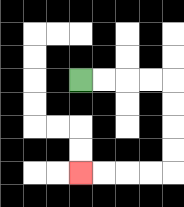{'start': '[3, 3]', 'end': '[3, 7]', 'path_directions': 'R,R,R,R,D,D,D,D,L,L,L,L', 'path_coordinates': '[[3, 3], [4, 3], [5, 3], [6, 3], [7, 3], [7, 4], [7, 5], [7, 6], [7, 7], [6, 7], [5, 7], [4, 7], [3, 7]]'}